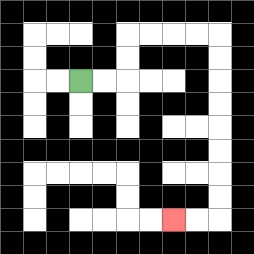{'start': '[3, 3]', 'end': '[7, 9]', 'path_directions': 'R,R,U,U,R,R,R,R,D,D,D,D,D,D,D,D,L,L', 'path_coordinates': '[[3, 3], [4, 3], [5, 3], [5, 2], [5, 1], [6, 1], [7, 1], [8, 1], [9, 1], [9, 2], [9, 3], [9, 4], [9, 5], [9, 6], [9, 7], [9, 8], [9, 9], [8, 9], [7, 9]]'}